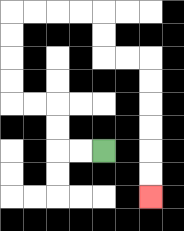{'start': '[4, 6]', 'end': '[6, 8]', 'path_directions': 'L,L,U,U,L,L,U,U,U,U,R,R,R,R,D,D,R,R,D,D,D,D,D,D', 'path_coordinates': '[[4, 6], [3, 6], [2, 6], [2, 5], [2, 4], [1, 4], [0, 4], [0, 3], [0, 2], [0, 1], [0, 0], [1, 0], [2, 0], [3, 0], [4, 0], [4, 1], [4, 2], [5, 2], [6, 2], [6, 3], [6, 4], [6, 5], [6, 6], [6, 7], [6, 8]]'}